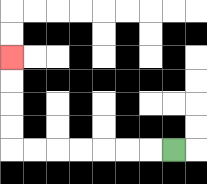{'start': '[7, 6]', 'end': '[0, 2]', 'path_directions': 'L,L,L,L,L,L,L,U,U,U,U', 'path_coordinates': '[[7, 6], [6, 6], [5, 6], [4, 6], [3, 6], [2, 6], [1, 6], [0, 6], [0, 5], [0, 4], [0, 3], [0, 2]]'}